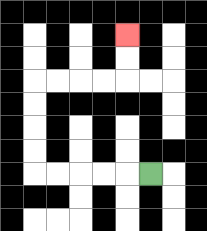{'start': '[6, 7]', 'end': '[5, 1]', 'path_directions': 'L,L,L,L,L,U,U,U,U,R,R,R,R,U,U', 'path_coordinates': '[[6, 7], [5, 7], [4, 7], [3, 7], [2, 7], [1, 7], [1, 6], [1, 5], [1, 4], [1, 3], [2, 3], [3, 3], [4, 3], [5, 3], [5, 2], [5, 1]]'}